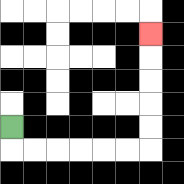{'start': '[0, 5]', 'end': '[6, 1]', 'path_directions': 'D,R,R,R,R,R,R,U,U,U,U,U', 'path_coordinates': '[[0, 5], [0, 6], [1, 6], [2, 6], [3, 6], [4, 6], [5, 6], [6, 6], [6, 5], [6, 4], [6, 3], [6, 2], [6, 1]]'}